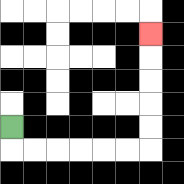{'start': '[0, 5]', 'end': '[6, 1]', 'path_directions': 'D,R,R,R,R,R,R,U,U,U,U,U', 'path_coordinates': '[[0, 5], [0, 6], [1, 6], [2, 6], [3, 6], [4, 6], [5, 6], [6, 6], [6, 5], [6, 4], [6, 3], [6, 2], [6, 1]]'}